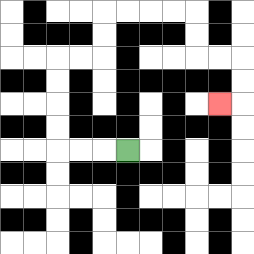{'start': '[5, 6]', 'end': '[9, 4]', 'path_directions': 'L,L,L,U,U,U,U,R,R,U,U,R,R,R,R,D,D,R,R,D,D,L', 'path_coordinates': '[[5, 6], [4, 6], [3, 6], [2, 6], [2, 5], [2, 4], [2, 3], [2, 2], [3, 2], [4, 2], [4, 1], [4, 0], [5, 0], [6, 0], [7, 0], [8, 0], [8, 1], [8, 2], [9, 2], [10, 2], [10, 3], [10, 4], [9, 4]]'}